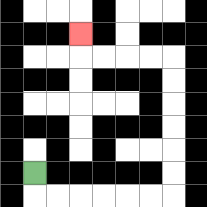{'start': '[1, 7]', 'end': '[3, 1]', 'path_directions': 'D,R,R,R,R,R,R,U,U,U,U,U,U,L,L,L,L,U', 'path_coordinates': '[[1, 7], [1, 8], [2, 8], [3, 8], [4, 8], [5, 8], [6, 8], [7, 8], [7, 7], [7, 6], [7, 5], [7, 4], [7, 3], [7, 2], [6, 2], [5, 2], [4, 2], [3, 2], [3, 1]]'}